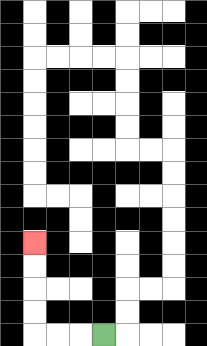{'start': '[4, 14]', 'end': '[1, 10]', 'path_directions': 'L,L,L,U,U,U,U', 'path_coordinates': '[[4, 14], [3, 14], [2, 14], [1, 14], [1, 13], [1, 12], [1, 11], [1, 10]]'}